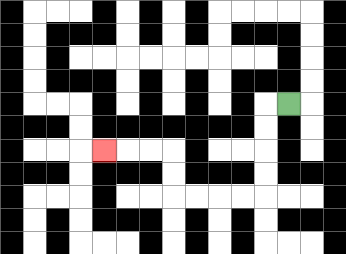{'start': '[12, 4]', 'end': '[4, 6]', 'path_directions': 'L,D,D,D,D,L,L,L,L,U,U,L,L,L', 'path_coordinates': '[[12, 4], [11, 4], [11, 5], [11, 6], [11, 7], [11, 8], [10, 8], [9, 8], [8, 8], [7, 8], [7, 7], [7, 6], [6, 6], [5, 6], [4, 6]]'}